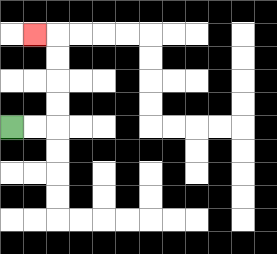{'start': '[0, 5]', 'end': '[1, 1]', 'path_directions': 'R,R,U,U,U,U,L', 'path_coordinates': '[[0, 5], [1, 5], [2, 5], [2, 4], [2, 3], [2, 2], [2, 1], [1, 1]]'}